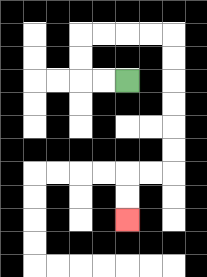{'start': '[5, 3]', 'end': '[5, 9]', 'path_directions': 'L,L,U,U,R,R,R,R,D,D,D,D,D,D,L,L,D,D', 'path_coordinates': '[[5, 3], [4, 3], [3, 3], [3, 2], [3, 1], [4, 1], [5, 1], [6, 1], [7, 1], [7, 2], [7, 3], [7, 4], [7, 5], [7, 6], [7, 7], [6, 7], [5, 7], [5, 8], [5, 9]]'}